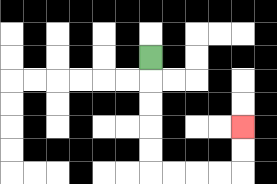{'start': '[6, 2]', 'end': '[10, 5]', 'path_directions': 'D,D,D,D,D,R,R,R,R,U,U', 'path_coordinates': '[[6, 2], [6, 3], [6, 4], [6, 5], [6, 6], [6, 7], [7, 7], [8, 7], [9, 7], [10, 7], [10, 6], [10, 5]]'}